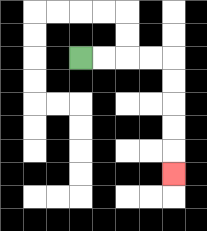{'start': '[3, 2]', 'end': '[7, 7]', 'path_directions': 'R,R,R,R,D,D,D,D,D', 'path_coordinates': '[[3, 2], [4, 2], [5, 2], [6, 2], [7, 2], [7, 3], [7, 4], [7, 5], [7, 6], [7, 7]]'}